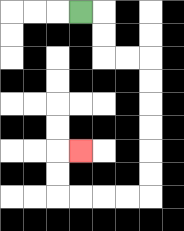{'start': '[3, 0]', 'end': '[3, 6]', 'path_directions': 'R,D,D,R,R,D,D,D,D,D,D,L,L,L,L,U,U,R', 'path_coordinates': '[[3, 0], [4, 0], [4, 1], [4, 2], [5, 2], [6, 2], [6, 3], [6, 4], [6, 5], [6, 6], [6, 7], [6, 8], [5, 8], [4, 8], [3, 8], [2, 8], [2, 7], [2, 6], [3, 6]]'}